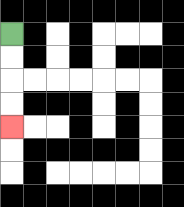{'start': '[0, 1]', 'end': '[0, 5]', 'path_directions': 'D,D,D,D', 'path_coordinates': '[[0, 1], [0, 2], [0, 3], [0, 4], [0, 5]]'}